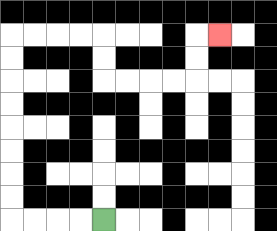{'start': '[4, 9]', 'end': '[9, 1]', 'path_directions': 'L,L,L,L,U,U,U,U,U,U,U,U,R,R,R,R,D,D,R,R,R,R,U,U,R', 'path_coordinates': '[[4, 9], [3, 9], [2, 9], [1, 9], [0, 9], [0, 8], [0, 7], [0, 6], [0, 5], [0, 4], [0, 3], [0, 2], [0, 1], [1, 1], [2, 1], [3, 1], [4, 1], [4, 2], [4, 3], [5, 3], [6, 3], [7, 3], [8, 3], [8, 2], [8, 1], [9, 1]]'}